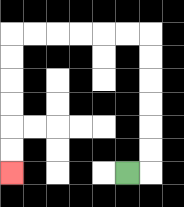{'start': '[5, 7]', 'end': '[0, 7]', 'path_directions': 'R,U,U,U,U,U,U,L,L,L,L,L,L,D,D,D,D,D,D', 'path_coordinates': '[[5, 7], [6, 7], [6, 6], [6, 5], [6, 4], [6, 3], [6, 2], [6, 1], [5, 1], [4, 1], [3, 1], [2, 1], [1, 1], [0, 1], [0, 2], [0, 3], [0, 4], [0, 5], [0, 6], [0, 7]]'}